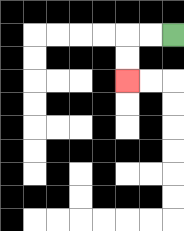{'start': '[7, 1]', 'end': '[5, 3]', 'path_directions': 'L,L,D,D', 'path_coordinates': '[[7, 1], [6, 1], [5, 1], [5, 2], [5, 3]]'}